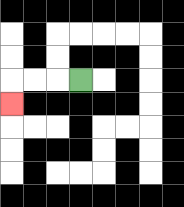{'start': '[3, 3]', 'end': '[0, 4]', 'path_directions': 'L,L,L,D', 'path_coordinates': '[[3, 3], [2, 3], [1, 3], [0, 3], [0, 4]]'}